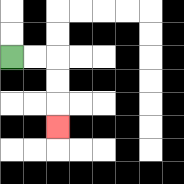{'start': '[0, 2]', 'end': '[2, 5]', 'path_directions': 'R,R,D,D,D', 'path_coordinates': '[[0, 2], [1, 2], [2, 2], [2, 3], [2, 4], [2, 5]]'}